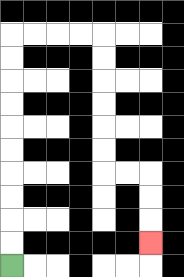{'start': '[0, 11]', 'end': '[6, 10]', 'path_directions': 'U,U,U,U,U,U,U,U,U,U,R,R,R,R,D,D,D,D,D,D,R,R,D,D,D', 'path_coordinates': '[[0, 11], [0, 10], [0, 9], [0, 8], [0, 7], [0, 6], [0, 5], [0, 4], [0, 3], [0, 2], [0, 1], [1, 1], [2, 1], [3, 1], [4, 1], [4, 2], [4, 3], [4, 4], [4, 5], [4, 6], [4, 7], [5, 7], [6, 7], [6, 8], [6, 9], [6, 10]]'}